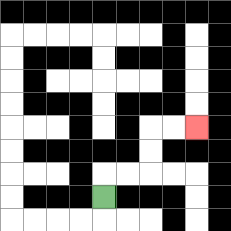{'start': '[4, 8]', 'end': '[8, 5]', 'path_directions': 'U,R,R,U,U,R,R', 'path_coordinates': '[[4, 8], [4, 7], [5, 7], [6, 7], [6, 6], [6, 5], [7, 5], [8, 5]]'}